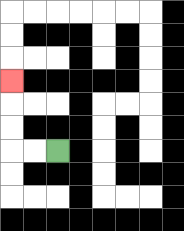{'start': '[2, 6]', 'end': '[0, 3]', 'path_directions': 'L,L,U,U,U', 'path_coordinates': '[[2, 6], [1, 6], [0, 6], [0, 5], [0, 4], [0, 3]]'}